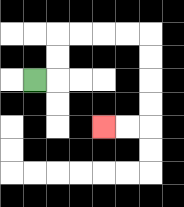{'start': '[1, 3]', 'end': '[4, 5]', 'path_directions': 'R,U,U,R,R,R,R,D,D,D,D,L,L', 'path_coordinates': '[[1, 3], [2, 3], [2, 2], [2, 1], [3, 1], [4, 1], [5, 1], [6, 1], [6, 2], [6, 3], [6, 4], [6, 5], [5, 5], [4, 5]]'}